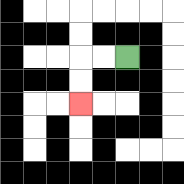{'start': '[5, 2]', 'end': '[3, 4]', 'path_directions': 'L,L,D,D', 'path_coordinates': '[[5, 2], [4, 2], [3, 2], [3, 3], [3, 4]]'}